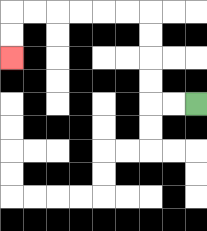{'start': '[8, 4]', 'end': '[0, 2]', 'path_directions': 'L,L,U,U,U,U,L,L,L,L,L,L,D,D', 'path_coordinates': '[[8, 4], [7, 4], [6, 4], [6, 3], [6, 2], [6, 1], [6, 0], [5, 0], [4, 0], [3, 0], [2, 0], [1, 0], [0, 0], [0, 1], [0, 2]]'}